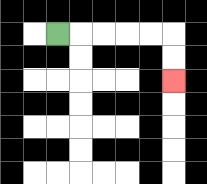{'start': '[2, 1]', 'end': '[7, 3]', 'path_directions': 'R,R,R,R,R,D,D', 'path_coordinates': '[[2, 1], [3, 1], [4, 1], [5, 1], [6, 1], [7, 1], [7, 2], [7, 3]]'}